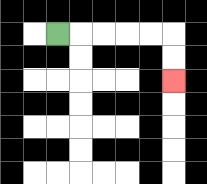{'start': '[2, 1]', 'end': '[7, 3]', 'path_directions': 'R,R,R,R,R,D,D', 'path_coordinates': '[[2, 1], [3, 1], [4, 1], [5, 1], [6, 1], [7, 1], [7, 2], [7, 3]]'}